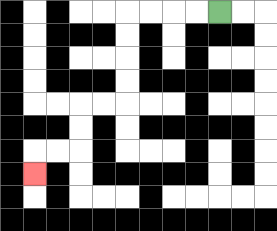{'start': '[9, 0]', 'end': '[1, 7]', 'path_directions': 'L,L,L,L,D,D,D,D,L,L,D,D,L,L,D', 'path_coordinates': '[[9, 0], [8, 0], [7, 0], [6, 0], [5, 0], [5, 1], [5, 2], [5, 3], [5, 4], [4, 4], [3, 4], [3, 5], [3, 6], [2, 6], [1, 6], [1, 7]]'}